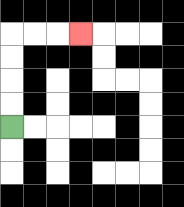{'start': '[0, 5]', 'end': '[3, 1]', 'path_directions': 'U,U,U,U,R,R,R', 'path_coordinates': '[[0, 5], [0, 4], [0, 3], [0, 2], [0, 1], [1, 1], [2, 1], [3, 1]]'}